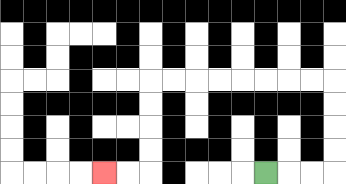{'start': '[11, 7]', 'end': '[4, 7]', 'path_directions': 'R,R,R,U,U,U,U,L,L,L,L,L,L,L,L,D,D,D,D,L,L', 'path_coordinates': '[[11, 7], [12, 7], [13, 7], [14, 7], [14, 6], [14, 5], [14, 4], [14, 3], [13, 3], [12, 3], [11, 3], [10, 3], [9, 3], [8, 3], [7, 3], [6, 3], [6, 4], [6, 5], [6, 6], [6, 7], [5, 7], [4, 7]]'}